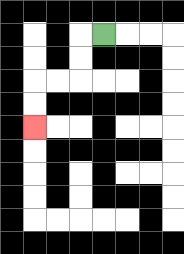{'start': '[4, 1]', 'end': '[1, 5]', 'path_directions': 'L,D,D,L,L,D,D', 'path_coordinates': '[[4, 1], [3, 1], [3, 2], [3, 3], [2, 3], [1, 3], [1, 4], [1, 5]]'}